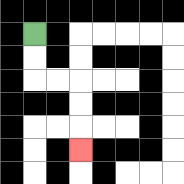{'start': '[1, 1]', 'end': '[3, 6]', 'path_directions': 'D,D,R,R,D,D,D', 'path_coordinates': '[[1, 1], [1, 2], [1, 3], [2, 3], [3, 3], [3, 4], [3, 5], [3, 6]]'}